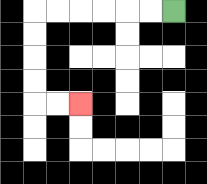{'start': '[7, 0]', 'end': '[3, 4]', 'path_directions': 'L,L,L,L,L,L,D,D,D,D,R,R', 'path_coordinates': '[[7, 0], [6, 0], [5, 0], [4, 0], [3, 0], [2, 0], [1, 0], [1, 1], [1, 2], [1, 3], [1, 4], [2, 4], [3, 4]]'}